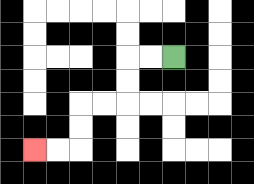{'start': '[7, 2]', 'end': '[1, 6]', 'path_directions': 'L,L,D,D,L,L,D,D,L,L', 'path_coordinates': '[[7, 2], [6, 2], [5, 2], [5, 3], [5, 4], [4, 4], [3, 4], [3, 5], [3, 6], [2, 6], [1, 6]]'}